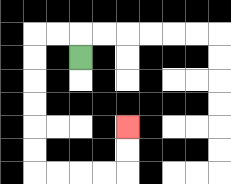{'start': '[3, 2]', 'end': '[5, 5]', 'path_directions': 'U,L,L,D,D,D,D,D,D,R,R,R,R,U,U', 'path_coordinates': '[[3, 2], [3, 1], [2, 1], [1, 1], [1, 2], [1, 3], [1, 4], [1, 5], [1, 6], [1, 7], [2, 7], [3, 7], [4, 7], [5, 7], [5, 6], [5, 5]]'}